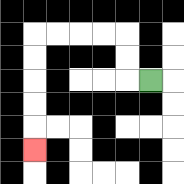{'start': '[6, 3]', 'end': '[1, 6]', 'path_directions': 'L,U,U,L,L,L,L,D,D,D,D,D', 'path_coordinates': '[[6, 3], [5, 3], [5, 2], [5, 1], [4, 1], [3, 1], [2, 1], [1, 1], [1, 2], [1, 3], [1, 4], [1, 5], [1, 6]]'}